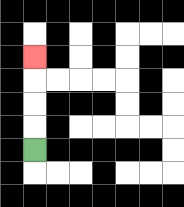{'start': '[1, 6]', 'end': '[1, 2]', 'path_directions': 'U,U,U,U', 'path_coordinates': '[[1, 6], [1, 5], [1, 4], [1, 3], [1, 2]]'}